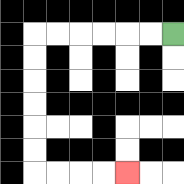{'start': '[7, 1]', 'end': '[5, 7]', 'path_directions': 'L,L,L,L,L,L,D,D,D,D,D,D,R,R,R,R', 'path_coordinates': '[[7, 1], [6, 1], [5, 1], [4, 1], [3, 1], [2, 1], [1, 1], [1, 2], [1, 3], [1, 4], [1, 5], [1, 6], [1, 7], [2, 7], [3, 7], [4, 7], [5, 7]]'}